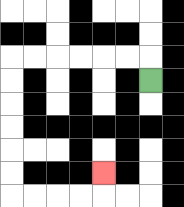{'start': '[6, 3]', 'end': '[4, 7]', 'path_directions': 'U,L,L,L,L,L,L,D,D,D,D,D,D,R,R,R,R,U', 'path_coordinates': '[[6, 3], [6, 2], [5, 2], [4, 2], [3, 2], [2, 2], [1, 2], [0, 2], [0, 3], [0, 4], [0, 5], [0, 6], [0, 7], [0, 8], [1, 8], [2, 8], [3, 8], [4, 8], [4, 7]]'}